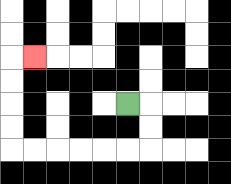{'start': '[5, 4]', 'end': '[1, 2]', 'path_directions': 'R,D,D,L,L,L,L,L,L,U,U,U,U,R', 'path_coordinates': '[[5, 4], [6, 4], [6, 5], [6, 6], [5, 6], [4, 6], [3, 6], [2, 6], [1, 6], [0, 6], [0, 5], [0, 4], [0, 3], [0, 2], [1, 2]]'}